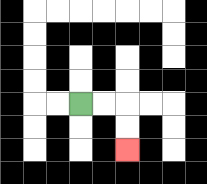{'start': '[3, 4]', 'end': '[5, 6]', 'path_directions': 'R,R,D,D', 'path_coordinates': '[[3, 4], [4, 4], [5, 4], [5, 5], [5, 6]]'}